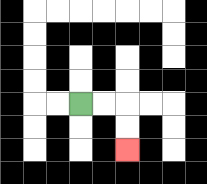{'start': '[3, 4]', 'end': '[5, 6]', 'path_directions': 'R,R,D,D', 'path_coordinates': '[[3, 4], [4, 4], [5, 4], [5, 5], [5, 6]]'}